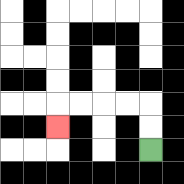{'start': '[6, 6]', 'end': '[2, 5]', 'path_directions': 'U,U,L,L,L,L,D', 'path_coordinates': '[[6, 6], [6, 5], [6, 4], [5, 4], [4, 4], [3, 4], [2, 4], [2, 5]]'}